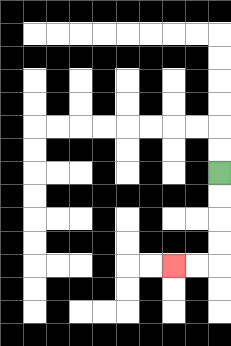{'start': '[9, 7]', 'end': '[7, 11]', 'path_directions': 'D,D,D,D,L,L', 'path_coordinates': '[[9, 7], [9, 8], [9, 9], [9, 10], [9, 11], [8, 11], [7, 11]]'}